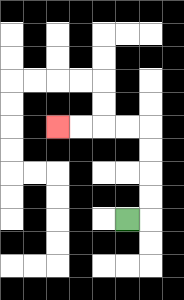{'start': '[5, 9]', 'end': '[2, 5]', 'path_directions': 'R,U,U,U,U,L,L,L,L', 'path_coordinates': '[[5, 9], [6, 9], [6, 8], [6, 7], [6, 6], [6, 5], [5, 5], [4, 5], [3, 5], [2, 5]]'}